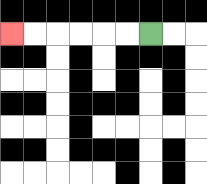{'start': '[6, 1]', 'end': '[0, 1]', 'path_directions': 'L,L,L,L,L,L', 'path_coordinates': '[[6, 1], [5, 1], [4, 1], [3, 1], [2, 1], [1, 1], [0, 1]]'}